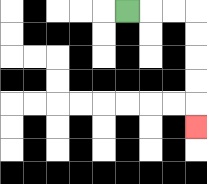{'start': '[5, 0]', 'end': '[8, 5]', 'path_directions': 'R,R,R,D,D,D,D,D', 'path_coordinates': '[[5, 0], [6, 0], [7, 0], [8, 0], [8, 1], [8, 2], [8, 3], [8, 4], [8, 5]]'}